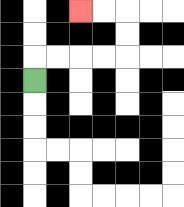{'start': '[1, 3]', 'end': '[3, 0]', 'path_directions': 'U,R,R,R,R,U,U,L,L', 'path_coordinates': '[[1, 3], [1, 2], [2, 2], [3, 2], [4, 2], [5, 2], [5, 1], [5, 0], [4, 0], [3, 0]]'}